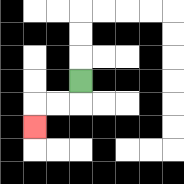{'start': '[3, 3]', 'end': '[1, 5]', 'path_directions': 'D,L,L,D', 'path_coordinates': '[[3, 3], [3, 4], [2, 4], [1, 4], [1, 5]]'}